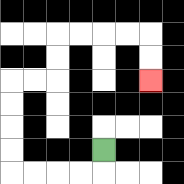{'start': '[4, 6]', 'end': '[6, 3]', 'path_directions': 'D,L,L,L,L,U,U,U,U,R,R,U,U,R,R,R,R,D,D', 'path_coordinates': '[[4, 6], [4, 7], [3, 7], [2, 7], [1, 7], [0, 7], [0, 6], [0, 5], [0, 4], [0, 3], [1, 3], [2, 3], [2, 2], [2, 1], [3, 1], [4, 1], [5, 1], [6, 1], [6, 2], [6, 3]]'}